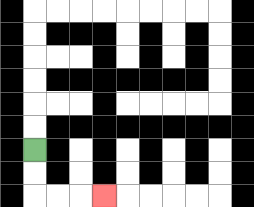{'start': '[1, 6]', 'end': '[4, 8]', 'path_directions': 'D,D,R,R,R', 'path_coordinates': '[[1, 6], [1, 7], [1, 8], [2, 8], [3, 8], [4, 8]]'}